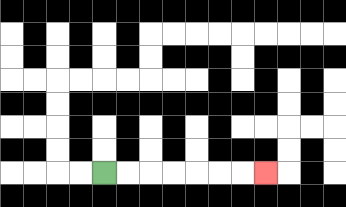{'start': '[4, 7]', 'end': '[11, 7]', 'path_directions': 'R,R,R,R,R,R,R', 'path_coordinates': '[[4, 7], [5, 7], [6, 7], [7, 7], [8, 7], [9, 7], [10, 7], [11, 7]]'}